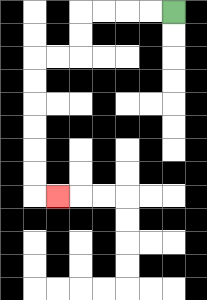{'start': '[7, 0]', 'end': '[2, 8]', 'path_directions': 'L,L,L,L,D,D,L,L,D,D,D,D,D,D,R', 'path_coordinates': '[[7, 0], [6, 0], [5, 0], [4, 0], [3, 0], [3, 1], [3, 2], [2, 2], [1, 2], [1, 3], [1, 4], [1, 5], [1, 6], [1, 7], [1, 8], [2, 8]]'}